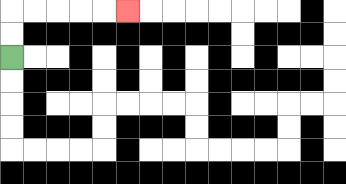{'start': '[0, 2]', 'end': '[5, 0]', 'path_directions': 'U,U,R,R,R,R,R', 'path_coordinates': '[[0, 2], [0, 1], [0, 0], [1, 0], [2, 0], [3, 0], [4, 0], [5, 0]]'}